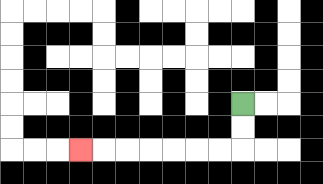{'start': '[10, 4]', 'end': '[3, 6]', 'path_directions': 'D,D,L,L,L,L,L,L,L', 'path_coordinates': '[[10, 4], [10, 5], [10, 6], [9, 6], [8, 6], [7, 6], [6, 6], [5, 6], [4, 6], [3, 6]]'}